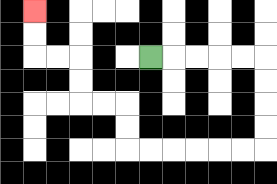{'start': '[6, 2]', 'end': '[1, 0]', 'path_directions': 'R,R,R,R,R,D,D,D,D,L,L,L,L,L,L,U,U,L,L,U,U,L,L,U,U', 'path_coordinates': '[[6, 2], [7, 2], [8, 2], [9, 2], [10, 2], [11, 2], [11, 3], [11, 4], [11, 5], [11, 6], [10, 6], [9, 6], [8, 6], [7, 6], [6, 6], [5, 6], [5, 5], [5, 4], [4, 4], [3, 4], [3, 3], [3, 2], [2, 2], [1, 2], [1, 1], [1, 0]]'}